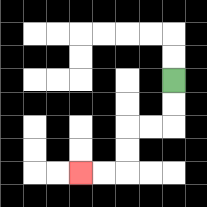{'start': '[7, 3]', 'end': '[3, 7]', 'path_directions': 'D,D,L,L,D,D,L,L', 'path_coordinates': '[[7, 3], [7, 4], [7, 5], [6, 5], [5, 5], [5, 6], [5, 7], [4, 7], [3, 7]]'}